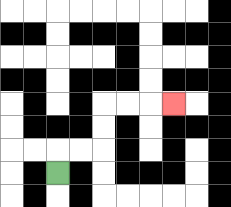{'start': '[2, 7]', 'end': '[7, 4]', 'path_directions': 'U,R,R,U,U,R,R,R', 'path_coordinates': '[[2, 7], [2, 6], [3, 6], [4, 6], [4, 5], [4, 4], [5, 4], [6, 4], [7, 4]]'}